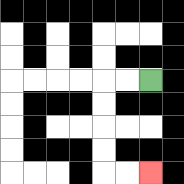{'start': '[6, 3]', 'end': '[6, 7]', 'path_directions': 'L,L,D,D,D,D,R,R', 'path_coordinates': '[[6, 3], [5, 3], [4, 3], [4, 4], [4, 5], [4, 6], [4, 7], [5, 7], [6, 7]]'}